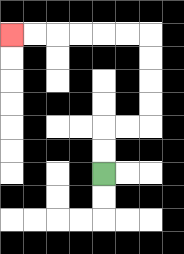{'start': '[4, 7]', 'end': '[0, 1]', 'path_directions': 'U,U,R,R,U,U,U,U,L,L,L,L,L,L', 'path_coordinates': '[[4, 7], [4, 6], [4, 5], [5, 5], [6, 5], [6, 4], [6, 3], [6, 2], [6, 1], [5, 1], [4, 1], [3, 1], [2, 1], [1, 1], [0, 1]]'}